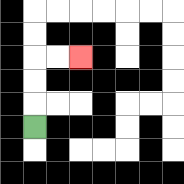{'start': '[1, 5]', 'end': '[3, 2]', 'path_directions': 'U,U,U,R,R', 'path_coordinates': '[[1, 5], [1, 4], [1, 3], [1, 2], [2, 2], [3, 2]]'}